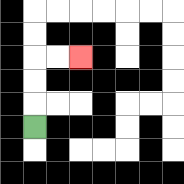{'start': '[1, 5]', 'end': '[3, 2]', 'path_directions': 'U,U,U,R,R', 'path_coordinates': '[[1, 5], [1, 4], [1, 3], [1, 2], [2, 2], [3, 2]]'}